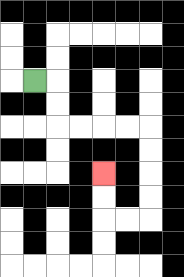{'start': '[1, 3]', 'end': '[4, 7]', 'path_directions': 'R,D,D,R,R,R,R,D,D,D,D,L,L,U,U', 'path_coordinates': '[[1, 3], [2, 3], [2, 4], [2, 5], [3, 5], [4, 5], [5, 5], [6, 5], [6, 6], [6, 7], [6, 8], [6, 9], [5, 9], [4, 9], [4, 8], [4, 7]]'}